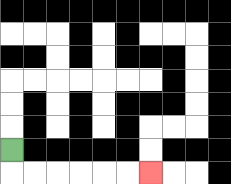{'start': '[0, 6]', 'end': '[6, 7]', 'path_directions': 'D,R,R,R,R,R,R', 'path_coordinates': '[[0, 6], [0, 7], [1, 7], [2, 7], [3, 7], [4, 7], [5, 7], [6, 7]]'}